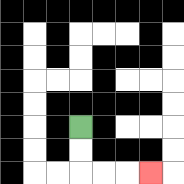{'start': '[3, 5]', 'end': '[6, 7]', 'path_directions': 'D,D,R,R,R', 'path_coordinates': '[[3, 5], [3, 6], [3, 7], [4, 7], [5, 7], [6, 7]]'}